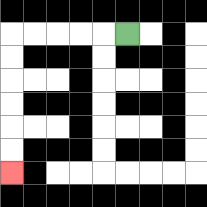{'start': '[5, 1]', 'end': '[0, 7]', 'path_directions': 'L,L,L,L,L,D,D,D,D,D,D', 'path_coordinates': '[[5, 1], [4, 1], [3, 1], [2, 1], [1, 1], [0, 1], [0, 2], [0, 3], [0, 4], [0, 5], [0, 6], [0, 7]]'}